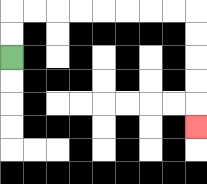{'start': '[0, 2]', 'end': '[8, 5]', 'path_directions': 'U,U,R,R,R,R,R,R,R,R,D,D,D,D,D', 'path_coordinates': '[[0, 2], [0, 1], [0, 0], [1, 0], [2, 0], [3, 0], [4, 0], [5, 0], [6, 0], [7, 0], [8, 0], [8, 1], [8, 2], [8, 3], [8, 4], [8, 5]]'}